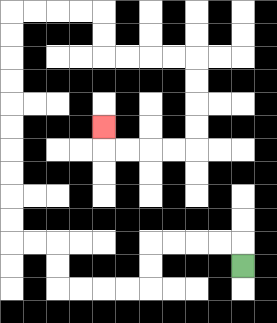{'start': '[10, 11]', 'end': '[4, 5]', 'path_directions': 'U,L,L,L,L,D,D,L,L,L,L,U,U,L,L,U,U,U,U,U,U,U,U,U,U,R,R,R,R,D,D,R,R,R,R,D,D,D,D,L,L,L,L,U', 'path_coordinates': '[[10, 11], [10, 10], [9, 10], [8, 10], [7, 10], [6, 10], [6, 11], [6, 12], [5, 12], [4, 12], [3, 12], [2, 12], [2, 11], [2, 10], [1, 10], [0, 10], [0, 9], [0, 8], [0, 7], [0, 6], [0, 5], [0, 4], [0, 3], [0, 2], [0, 1], [0, 0], [1, 0], [2, 0], [3, 0], [4, 0], [4, 1], [4, 2], [5, 2], [6, 2], [7, 2], [8, 2], [8, 3], [8, 4], [8, 5], [8, 6], [7, 6], [6, 6], [5, 6], [4, 6], [4, 5]]'}